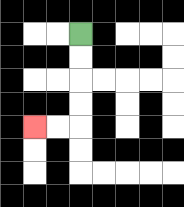{'start': '[3, 1]', 'end': '[1, 5]', 'path_directions': 'D,D,D,D,L,L', 'path_coordinates': '[[3, 1], [3, 2], [3, 3], [3, 4], [3, 5], [2, 5], [1, 5]]'}